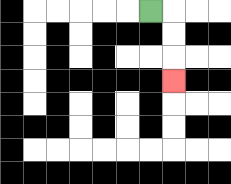{'start': '[6, 0]', 'end': '[7, 3]', 'path_directions': 'R,D,D,D', 'path_coordinates': '[[6, 0], [7, 0], [7, 1], [7, 2], [7, 3]]'}